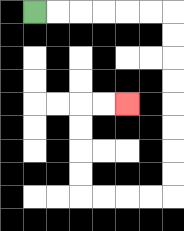{'start': '[1, 0]', 'end': '[5, 4]', 'path_directions': 'R,R,R,R,R,R,D,D,D,D,D,D,D,D,L,L,L,L,U,U,U,U,R,R', 'path_coordinates': '[[1, 0], [2, 0], [3, 0], [4, 0], [5, 0], [6, 0], [7, 0], [7, 1], [7, 2], [7, 3], [7, 4], [7, 5], [7, 6], [7, 7], [7, 8], [6, 8], [5, 8], [4, 8], [3, 8], [3, 7], [3, 6], [3, 5], [3, 4], [4, 4], [5, 4]]'}